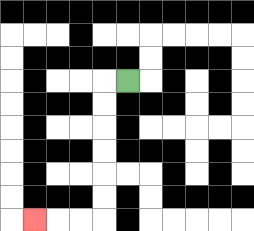{'start': '[5, 3]', 'end': '[1, 9]', 'path_directions': 'L,D,D,D,D,D,D,L,L,L', 'path_coordinates': '[[5, 3], [4, 3], [4, 4], [4, 5], [4, 6], [4, 7], [4, 8], [4, 9], [3, 9], [2, 9], [1, 9]]'}